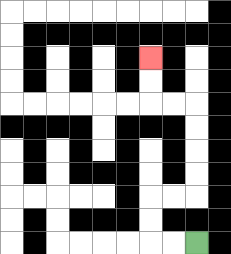{'start': '[8, 10]', 'end': '[6, 2]', 'path_directions': 'L,L,U,U,R,R,U,U,U,U,L,L,U,U', 'path_coordinates': '[[8, 10], [7, 10], [6, 10], [6, 9], [6, 8], [7, 8], [8, 8], [8, 7], [8, 6], [8, 5], [8, 4], [7, 4], [6, 4], [6, 3], [6, 2]]'}